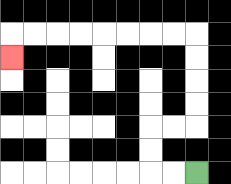{'start': '[8, 7]', 'end': '[0, 2]', 'path_directions': 'L,L,U,U,R,R,U,U,U,U,L,L,L,L,L,L,L,L,D', 'path_coordinates': '[[8, 7], [7, 7], [6, 7], [6, 6], [6, 5], [7, 5], [8, 5], [8, 4], [8, 3], [8, 2], [8, 1], [7, 1], [6, 1], [5, 1], [4, 1], [3, 1], [2, 1], [1, 1], [0, 1], [0, 2]]'}